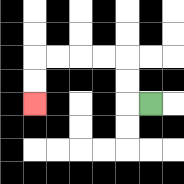{'start': '[6, 4]', 'end': '[1, 4]', 'path_directions': 'L,U,U,L,L,L,L,D,D', 'path_coordinates': '[[6, 4], [5, 4], [5, 3], [5, 2], [4, 2], [3, 2], [2, 2], [1, 2], [1, 3], [1, 4]]'}